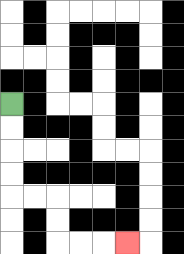{'start': '[0, 4]', 'end': '[5, 10]', 'path_directions': 'D,D,D,D,R,R,D,D,R,R,R', 'path_coordinates': '[[0, 4], [0, 5], [0, 6], [0, 7], [0, 8], [1, 8], [2, 8], [2, 9], [2, 10], [3, 10], [4, 10], [5, 10]]'}